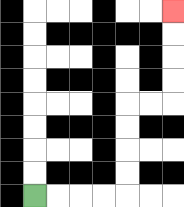{'start': '[1, 8]', 'end': '[7, 0]', 'path_directions': 'R,R,R,R,U,U,U,U,R,R,U,U,U,U', 'path_coordinates': '[[1, 8], [2, 8], [3, 8], [4, 8], [5, 8], [5, 7], [5, 6], [5, 5], [5, 4], [6, 4], [7, 4], [7, 3], [7, 2], [7, 1], [7, 0]]'}